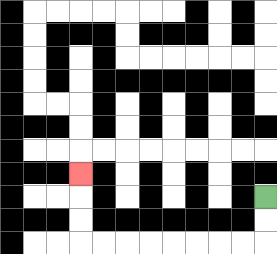{'start': '[11, 8]', 'end': '[3, 7]', 'path_directions': 'D,D,L,L,L,L,L,L,L,L,U,U,U', 'path_coordinates': '[[11, 8], [11, 9], [11, 10], [10, 10], [9, 10], [8, 10], [7, 10], [6, 10], [5, 10], [4, 10], [3, 10], [3, 9], [3, 8], [3, 7]]'}